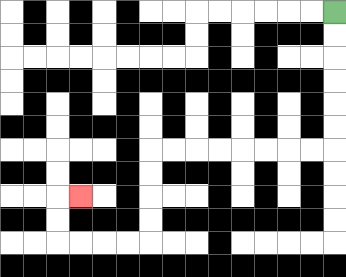{'start': '[14, 0]', 'end': '[3, 8]', 'path_directions': 'D,D,D,D,D,D,L,L,L,L,L,L,L,L,D,D,D,D,L,L,L,L,U,U,R', 'path_coordinates': '[[14, 0], [14, 1], [14, 2], [14, 3], [14, 4], [14, 5], [14, 6], [13, 6], [12, 6], [11, 6], [10, 6], [9, 6], [8, 6], [7, 6], [6, 6], [6, 7], [6, 8], [6, 9], [6, 10], [5, 10], [4, 10], [3, 10], [2, 10], [2, 9], [2, 8], [3, 8]]'}